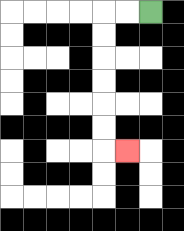{'start': '[6, 0]', 'end': '[5, 6]', 'path_directions': 'L,L,D,D,D,D,D,D,R', 'path_coordinates': '[[6, 0], [5, 0], [4, 0], [4, 1], [4, 2], [4, 3], [4, 4], [4, 5], [4, 6], [5, 6]]'}